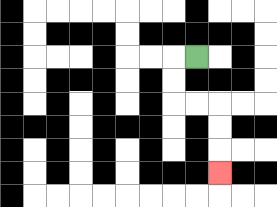{'start': '[8, 2]', 'end': '[9, 7]', 'path_directions': 'L,D,D,R,R,D,D,D', 'path_coordinates': '[[8, 2], [7, 2], [7, 3], [7, 4], [8, 4], [9, 4], [9, 5], [9, 6], [9, 7]]'}